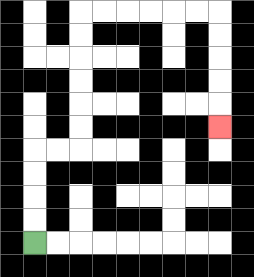{'start': '[1, 10]', 'end': '[9, 5]', 'path_directions': 'U,U,U,U,R,R,U,U,U,U,U,U,R,R,R,R,R,R,D,D,D,D,D', 'path_coordinates': '[[1, 10], [1, 9], [1, 8], [1, 7], [1, 6], [2, 6], [3, 6], [3, 5], [3, 4], [3, 3], [3, 2], [3, 1], [3, 0], [4, 0], [5, 0], [6, 0], [7, 0], [8, 0], [9, 0], [9, 1], [9, 2], [9, 3], [9, 4], [9, 5]]'}